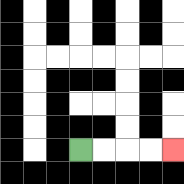{'start': '[3, 6]', 'end': '[7, 6]', 'path_directions': 'R,R,R,R', 'path_coordinates': '[[3, 6], [4, 6], [5, 6], [6, 6], [7, 6]]'}